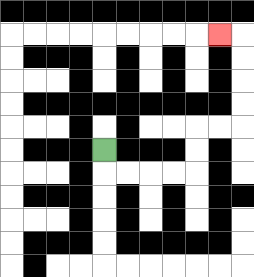{'start': '[4, 6]', 'end': '[9, 1]', 'path_directions': 'D,R,R,R,R,U,U,R,R,U,U,U,U,L', 'path_coordinates': '[[4, 6], [4, 7], [5, 7], [6, 7], [7, 7], [8, 7], [8, 6], [8, 5], [9, 5], [10, 5], [10, 4], [10, 3], [10, 2], [10, 1], [9, 1]]'}